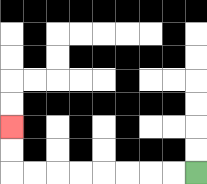{'start': '[8, 7]', 'end': '[0, 5]', 'path_directions': 'L,L,L,L,L,L,L,L,U,U', 'path_coordinates': '[[8, 7], [7, 7], [6, 7], [5, 7], [4, 7], [3, 7], [2, 7], [1, 7], [0, 7], [0, 6], [0, 5]]'}